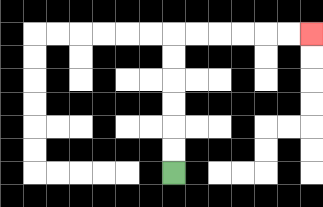{'start': '[7, 7]', 'end': '[13, 1]', 'path_directions': 'U,U,U,U,U,U,R,R,R,R,R,R', 'path_coordinates': '[[7, 7], [7, 6], [7, 5], [7, 4], [7, 3], [7, 2], [7, 1], [8, 1], [9, 1], [10, 1], [11, 1], [12, 1], [13, 1]]'}